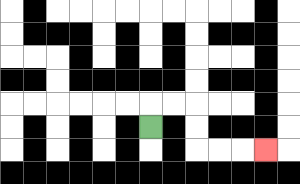{'start': '[6, 5]', 'end': '[11, 6]', 'path_directions': 'U,R,R,D,D,R,R,R', 'path_coordinates': '[[6, 5], [6, 4], [7, 4], [8, 4], [8, 5], [8, 6], [9, 6], [10, 6], [11, 6]]'}